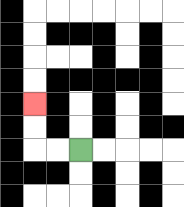{'start': '[3, 6]', 'end': '[1, 4]', 'path_directions': 'L,L,U,U', 'path_coordinates': '[[3, 6], [2, 6], [1, 6], [1, 5], [1, 4]]'}